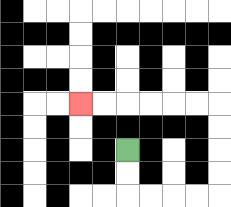{'start': '[5, 6]', 'end': '[3, 4]', 'path_directions': 'D,D,R,R,R,R,U,U,U,U,L,L,L,L,L,L', 'path_coordinates': '[[5, 6], [5, 7], [5, 8], [6, 8], [7, 8], [8, 8], [9, 8], [9, 7], [9, 6], [9, 5], [9, 4], [8, 4], [7, 4], [6, 4], [5, 4], [4, 4], [3, 4]]'}